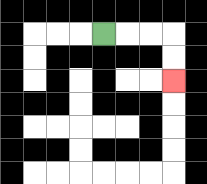{'start': '[4, 1]', 'end': '[7, 3]', 'path_directions': 'R,R,R,D,D', 'path_coordinates': '[[4, 1], [5, 1], [6, 1], [7, 1], [7, 2], [7, 3]]'}